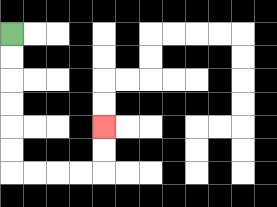{'start': '[0, 1]', 'end': '[4, 5]', 'path_directions': 'D,D,D,D,D,D,R,R,R,R,U,U', 'path_coordinates': '[[0, 1], [0, 2], [0, 3], [0, 4], [0, 5], [0, 6], [0, 7], [1, 7], [2, 7], [3, 7], [4, 7], [4, 6], [4, 5]]'}